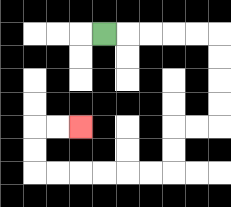{'start': '[4, 1]', 'end': '[3, 5]', 'path_directions': 'R,R,R,R,R,D,D,D,D,L,L,D,D,L,L,L,L,L,L,U,U,R,R', 'path_coordinates': '[[4, 1], [5, 1], [6, 1], [7, 1], [8, 1], [9, 1], [9, 2], [9, 3], [9, 4], [9, 5], [8, 5], [7, 5], [7, 6], [7, 7], [6, 7], [5, 7], [4, 7], [3, 7], [2, 7], [1, 7], [1, 6], [1, 5], [2, 5], [3, 5]]'}